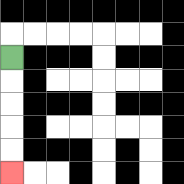{'start': '[0, 2]', 'end': '[0, 7]', 'path_directions': 'D,D,D,D,D', 'path_coordinates': '[[0, 2], [0, 3], [0, 4], [0, 5], [0, 6], [0, 7]]'}